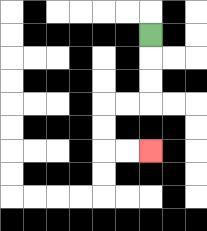{'start': '[6, 1]', 'end': '[6, 6]', 'path_directions': 'D,D,D,L,L,D,D,R,R', 'path_coordinates': '[[6, 1], [6, 2], [6, 3], [6, 4], [5, 4], [4, 4], [4, 5], [4, 6], [5, 6], [6, 6]]'}